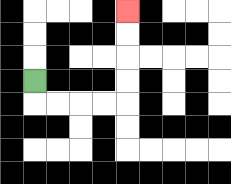{'start': '[1, 3]', 'end': '[5, 0]', 'path_directions': 'D,R,R,R,R,U,U,U,U', 'path_coordinates': '[[1, 3], [1, 4], [2, 4], [3, 4], [4, 4], [5, 4], [5, 3], [5, 2], [5, 1], [5, 0]]'}